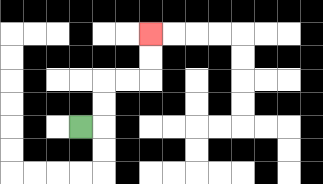{'start': '[3, 5]', 'end': '[6, 1]', 'path_directions': 'R,U,U,R,R,U,U', 'path_coordinates': '[[3, 5], [4, 5], [4, 4], [4, 3], [5, 3], [6, 3], [6, 2], [6, 1]]'}